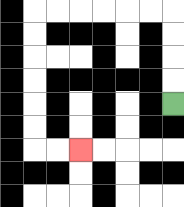{'start': '[7, 4]', 'end': '[3, 6]', 'path_directions': 'U,U,U,U,L,L,L,L,L,L,D,D,D,D,D,D,R,R', 'path_coordinates': '[[7, 4], [7, 3], [7, 2], [7, 1], [7, 0], [6, 0], [5, 0], [4, 0], [3, 0], [2, 0], [1, 0], [1, 1], [1, 2], [1, 3], [1, 4], [1, 5], [1, 6], [2, 6], [3, 6]]'}